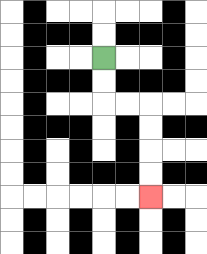{'start': '[4, 2]', 'end': '[6, 8]', 'path_directions': 'D,D,R,R,D,D,D,D', 'path_coordinates': '[[4, 2], [4, 3], [4, 4], [5, 4], [6, 4], [6, 5], [6, 6], [6, 7], [6, 8]]'}